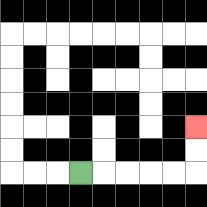{'start': '[3, 7]', 'end': '[8, 5]', 'path_directions': 'R,R,R,R,R,U,U', 'path_coordinates': '[[3, 7], [4, 7], [5, 7], [6, 7], [7, 7], [8, 7], [8, 6], [8, 5]]'}